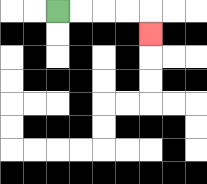{'start': '[2, 0]', 'end': '[6, 1]', 'path_directions': 'R,R,R,R,D', 'path_coordinates': '[[2, 0], [3, 0], [4, 0], [5, 0], [6, 0], [6, 1]]'}